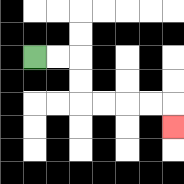{'start': '[1, 2]', 'end': '[7, 5]', 'path_directions': 'R,R,D,D,R,R,R,R,D', 'path_coordinates': '[[1, 2], [2, 2], [3, 2], [3, 3], [3, 4], [4, 4], [5, 4], [6, 4], [7, 4], [7, 5]]'}